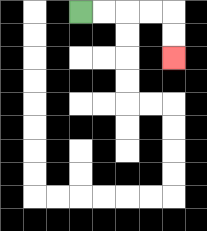{'start': '[3, 0]', 'end': '[7, 2]', 'path_directions': 'R,R,R,R,D,D', 'path_coordinates': '[[3, 0], [4, 0], [5, 0], [6, 0], [7, 0], [7, 1], [7, 2]]'}